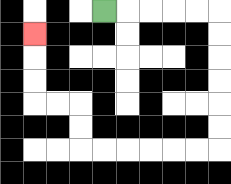{'start': '[4, 0]', 'end': '[1, 1]', 'path_directions': 'R,R,R,R,R,D,D,D,D,D,D,L,L,L,L,L,L,U,U,L,L,U,U,U', 'path_coordinates': '[[4, 0], [5, 0], [6, 0], [7, 0], [8, 0], [9, 0], [9, 1], [9, 2], [9, 3], [9, 4], [9, 5], [9, 6], [8, 6], [7, 6], [6, 6], [5, 6], [4, 6], [3, 6], [3, 5], [3, 4], [2, 4], [1, 4], [1, 3], [1, 2], [1, 1]]'}